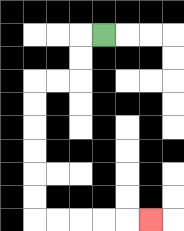{'start': '[4, 1]', 'end': '[6, 9]', 'path_directions': 'L,D,D,L,L,D,D,D,D,D,D,R,R,R,R,R', 'path_coordinates': '[[4, 1], [3, 1], [3, 2], [3, 3], [2, 3], [1, 3], [1, 4], [1, 5], [1, 6], [1, 7], [1, 8], [1, 9], [2, 9], [3, 9], [4, 9], [5, 9], [6, 9]]'}